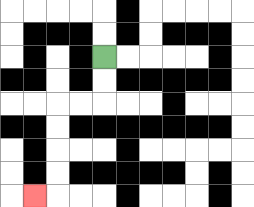{'start': '[4, 2]', 'end': '[1, 8]', 'path_directions': 'D,D,L,L,D,D,D,D,L', 'path_coordinates': '[[4, 2], [4, 3], [4, 4], [3, 4], [2, 4], [2, 5], [2, 6], [2, 7], [2, 8], [1, 8]]'}